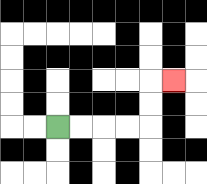{'start': '[2, 5]', 'end': '[7, 3]', 'path_directions': 'R,R,R,R,U,U,R', 'path_coordinates': '[[2, 5], [3, 5], [4, 5], [5, 5], [6, 5], [6, 4], [6, 3], [7, 3]]'}